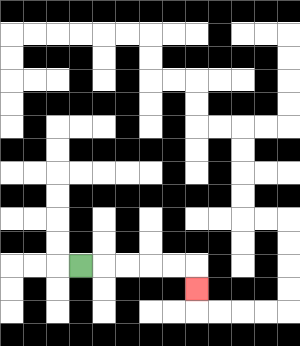{'start': '[3, 11]', 'end': '[8, 12]', 'path_directions': 'R,R,R,R,R,D', 'path_coordinates': '[[3, 11], [4, 11], [5, 11], [6, 11], [7, 11], [8, 11], [8, 12]]'}